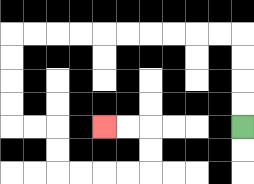{'start': '[10, 5]', 'end': '[4, 5]', 'path_directions': 'U,U,U,U,L,L,L,L,L,L,L,L,L,L,D,D,D,D,R,R,D,D,R,R,R,R,U,U,L,L', 'path_coordinates': '[[10, 5], [10, 4], [10, 3], [10, 2], [10, 1], [9, 1], [8, 1], [7, 1], [6, 1], [5, 1], [4, 1], [3, 1], [2, 1], [1, 1], [0, 1], [0, 2], [0, 3], [0, 4], [0, 5], [1, 5], [2, 5], [2, 6], [2, 7], [3, 7], [4, 7], [5, 7], [6, 7], [6, 6], [6, 5], [5, 5], [4, 5]]'}